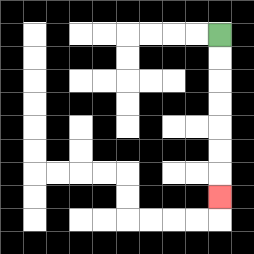{'start': '[9, 1]', 'end': '[9, 8]', 'path_directions': 'D,D,D,D,D,D,D', 'path_coordinates': '[[9, 1], [9, 2], [9, 3], [9, 4], [9, 5], [9, 6], [9, 7], [9, 8]]'}